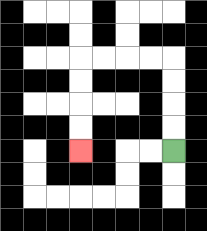{'start': '[7, 6]', 'end': '[3, 6]', 'path_directions': 'U,U,U,U,L,L,L,L,D,D,D,D', 'path_coordinates': '[[7, 6], [7, 5], [7, 4], [7, 3], [7, 2], [6, 2], [5, 2], [4, 2], [3, 2], [3, 3], [3, 4], [3, 5], [3, 6]]'}